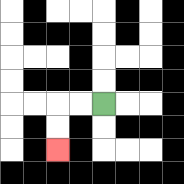{'start': '[4, 4]', 'end': '[2, 6]', 'path_directions': 'L,L,D,D', 'path_coordinates': '[[4, 4], [3, 4], [2, 4], [2, 5], [2, 6]]'}